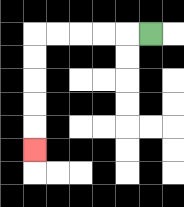{'start': '[6, 1]', 'end': '[1, 6]', 'path_directions': 'L,L,L,L,L,D,D,D,D,D', 'path_coordinates': '[[6, 1], [5, 1], [4, 1], [3, 1], [2, 1], [1, 1], [1, 2], [1, 3], [1, 4], [1, 5], [1, 6]]'}